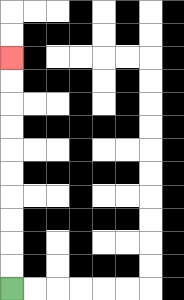{'start': '[0, 12]', 'end': '[0, 2]', 'path_directions': 'U,U,U,U,U,U,U,U,U,U', 'path_coordinates': '[[0, 12], [0, 11], [0, 10], [0, 9], [0, 8], [0, 7], [0, 6], [0, 5], [0, 4], [0, 3], [0, 2]]'}